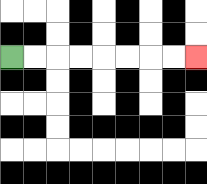{'start': '[0, 2]', 'end': '[8, 2]', 'path_directions': 'R,R,R,R,R,R,R,R', 'path_coordinates': '[[0, 2], [1, 2], [2, 2], [3, 2], [4, 2], [5, 2], [6, 2], [7, 2], [8, 2]]'}